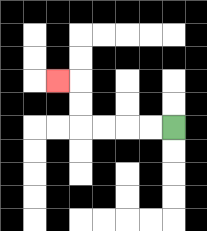{'start': '[7, 5]', 'end': '[2, 3]', 'path_directions': 'L,L,L,L,U,U,L', 'path_coordinates': '[[7, 5], [6, 5], [5, 5], [4, 5], [3, 5], [3, 4], [3, 3], [2, 3]]'}